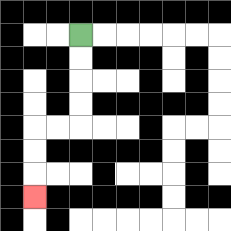{'start': '[3, 1]', 'end': '[1, 8]', 'path_directions': 'D,D,D,D,L,L,D,D,D', 'path_coordinates': '[[3, 1], [3, 2], [3, 3], [3, 4], [3, 5], [2, 5], [1, 5], [1, 6], [1, 7], [1, 8]]'}